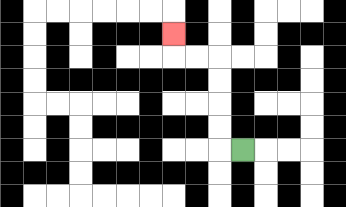{'start': '[10, 6]', 'end': '[7, 1]', 'path_directions': 'L,U,U,U,U,L,L,U', 'path_coordinates': '[[10, 6], [9, 6], [9, 5], [9, 4], [9, 3], [9, 2], [8, 2], [7, 2], [7, 1]]'}